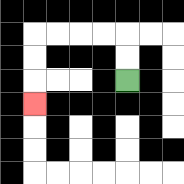{'start': '[5, 3]', 'end': '[1, 4]', 'path_directions': 'U,U,L,L,L,L,D,D,D', 'path_coordinates': '[[5, 3], [5, 2], [5, 1], [4, 1], [3, 1], [2, 1], [1, 1], [1, 2], [1, 3], [1, 4]]'}